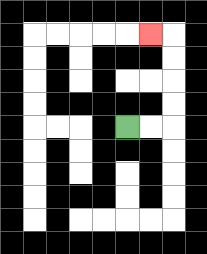{'start': '[5, 5]', 'end': '[6, 1]', 'path_directions': 'R,R,U,U,U,U,L', 'path_coordinates': '[[5, 5], [6, 5], [7, 5], [7, 4], [7, 3], [7, 2], [7, 1], [6, 1]]'}